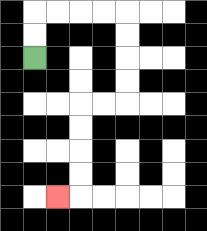{'start': '[1, 2]', 'end': '[2, 8]', 'path_directions': 'U,U,R,R,R,R,D,D,D,D,L,L,D,D,D,D,L', 'path_coordinates': '[[1, 2], [1, 1], [1, 0], [2, 0], [3, 0], [4, 0], [5, 0], [5, 1], [5, 2], [5, 3], [5, 4], [4, 4], [3, 4], [3, 5], [3, 6], [3, 7], [3, 8], [2, 8]]'}